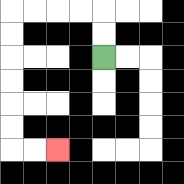{'start': '[4, 2]', 'end': '[2, 6]', 'path_directions': 'U,U,L,L,L,L,D,D,D,D,D,D,R,R', 'path_coordinates': '[[4, 2], [4, 1], [4, 0], [3, 0], [2, 0], [1, 0], [0, 0], [0, 1], [0, 2], [0, 3], [0, 4], [0, 5], [0, 6], [1, 6], [2, 6]]'}